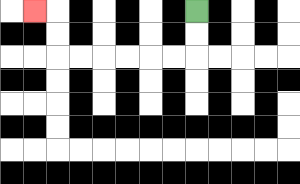{'start': '[8, 0]', 'end': '[1, 0]', 'path_directions': 'D,D,L,L,L,L,L,L,U,U,L', 'path_coordinates': '[[8, 0], [8, 1], [8, 2], [7, 2], [6, 2], [5, 2], [4, 2], [3, 2], [2, 2], [2, 1], [2, 0], [1, 0]]'}